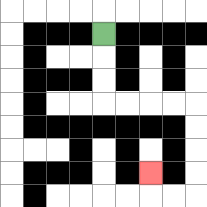{'start': '[4, 1]', 'end': '[6, 7]', 'path_directions': 'D,D,D,R,R,R,R,D,D,D,D,L,L,U', 'path_coordinates': '[[4, 1], [4, 2], [4, 3], [4, 4], [5, 4], [6, 4], [7, 4], [8, 4], [8, 5], [8, 6], [8, 7], [8, 8], [7, 8], [6, 8], [6, 7]]'}